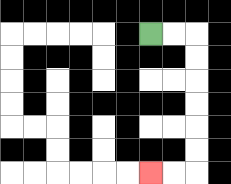{'start': '[6, 1]', 'end': '[6, 7]', 'path_directions': 'R,R,D,D,D,D,D,D,L,L', 'path_coordinates': '[[6, 1], [7, 1], [8, 1], [8, 2], [8, 3], [8, 4], [8, 5], [8, 6], [8, 7], [7, 7], [6, 7]]'}